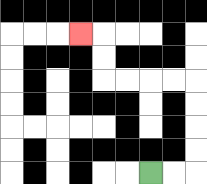{'start': '[6, 7]', 'end': '[3, 1]', 'path_directions': 'R,R,U,U,U,U,L,L,L,L,U,U,L', 'path_coordinates': '[[6, 7], [7, 7], [8, 7], [8, 6], [8, 5], [8, 4], [8, 3], [7, 3], [6, 3], [5, 3], [4, 3], [4, 2], [4, 1], [3, 1]]'}